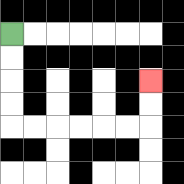{'start': '[0, 1]', 'end': '[6, 3]', 'path_directions': 'D,D,D,D,R,R,R,R,R,R,U,U', 'path_coordinates': '[[0, 1], [0, 2], [0, 3], [0, 4], [0, 5], [1, 5], [2, 5], [3, 5], [4, 5], [5, 5], [6, 5], [6, 4], [6, 3]]'}